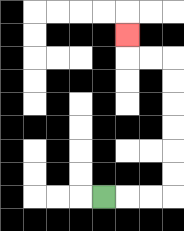{'start': '[4, 8]', 'end': '[5, 1]', 'path_directions': 'R,R,R,U,U,U,U,U,U,L,L,U', 'path_coordinates': '[[4, 8], [5, 8], [6, 8], [7, 8], [7, 7], [7, 6], [7, 5], [7, 4], [7, 3], [7, 2], [6, 2], [5, 2], [5, 1]]'}